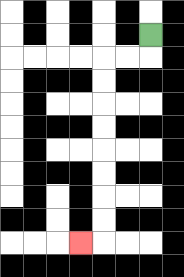{'start': '[6, 1]', 'end': '[3, 10]', 'path_directions': 'D,L,L,D,D,D,D,D,D,D,D,L', 'path_coordinates': '[[6, 1], [6, 2], [5, 2], [4, 2], [4, 3], [4, 4], [4, 5], [4, 6], [4, 7], [4, 8], [4, 9], [4, 10], [3, 10]]'}